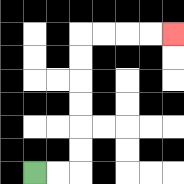{'start': '[1, 7]', 'end': '[7, 1]', 'path_directions': 'R,R,U,U,U,U,U,U,R,R,R,R', 'path_coordinates': '[[1, 7], [2, 7], [3, 7], [3, 6], [3, 5], [3, 4], [3, 3], [3, 2], [3, 1], [4, 1], [5, 1], [6, 1], [7, 1]]'}